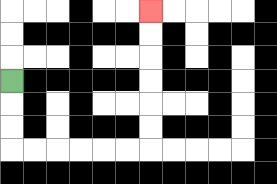{'start': '[0, 3]', 'end': '[6, 0]', 'path_directions': 'D,D,D,R,R,R,R,R,R,U,U,U,U,U,U', 'path_coordinates': '[[0, 3], [0, 4], [0, 5], [0, 6], [1, 6], [2, 6], [3, 6], [4, 6], [5, 6], [6, 6], [6, 5], [6, 4], [6, 3], [6, 2], [6, 1], [6, 0]]'}